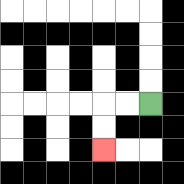{'start': '[6, 4]', 'end': '[4, 6]', 'path_directions': 'L,L,D,D', 'path_coordinates': '[[6, 4], [5, 4], [4, 4], [4, 5], [4, 6]]'}